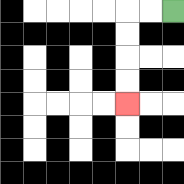{'start': '[7, 0]', 'end': '[5, 4]', 'path_directions': 'L,L,D,D,D,D', 'path_coordinates': '[[7, 0], [6, 0], [5, 0], [5, 1], [5, 2], [5, 3], [5, 4]]'}